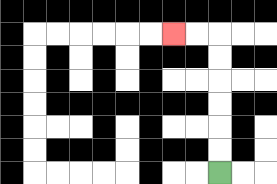{'start': '[9, 7]', 'end': '[7, 1]', 'path_directions': 'U,U,U,U,U,U,L,L', 'path_coordinates': '[[9, 7], [9, 6], [9, 5], [9, 4], [9, 3], [9, 2], [9, 1], [8, 1], [7, 1]]'}